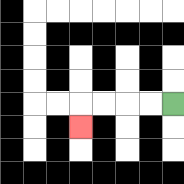{'start': '[7, 4]', 'end': '[3, 5]', 'path_directions': 'L,L,L,L,D', 'path_coordinates': '[[7, 4], [6, 4], [5, 4], [4, 4], [3, 4], [3, 5]]'}